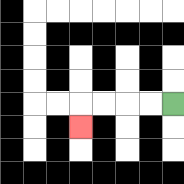{'start': '[7, 4]', 'end': '[3, 5]', 'path_directions': 'L,L,L,L,D', 'path_coordinates': '[[7, 4], [6, 4], [5, 4], [4, 4], [3, 4], [3, 5]]'}